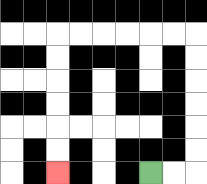{'start': '[6, 7]', 'end': '[2, 7]', 'path_directions': 'R,R,U,U,U,U,U,U,L,L,L,L,L,L,D,D,D,D,D,D', 'path_coordinates': '[[6, 7], [7, 7], [8, 7], [8, 6], [8, 5], [8, 4], [8, 3], [8, 2], [8, 1], [7, 1], [6, 1], [5, 1], [4, 1], [3, 1], [2, 1], [2, 2], [2, 3], [2, 4], [2, 5], [2, 6], [2, 7]]'}